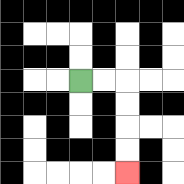{'start': '[3, 3]', 'end': '[5, 7]', 'path_directions': 'R,R,D,D,D,D', 'path_coordinates': '[[3, 3], [4, 3], [5, 3], [5, 4], [5, 5], [5, 6], [5, 7]]'}